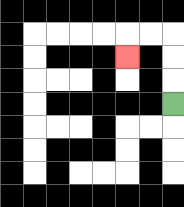{'start': '[7, 4]', 'end': '[5, 2]', 'path_directions': 'U,U,U,L,L,D', 'path_coordinates': '[[7, 4], [7, 3], [7, 2], [7, 1], [6, 1], [5, 1], [5, 2]]'}